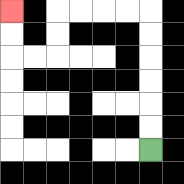{'start': '[6, 6]', 'end': '[0, 0]', 'path_directions': 'U,U,U,U,U,U,L,L,L,L,D,D,L,L,U,U', 'path_coordinates': '[[6, 6], [6, 5], [6, 4], [6, 3], [6, 2], [6, 1], [6, 0], [5, 0], [4, 0], [3, 0], [2, 0], [2, 1], [2, 2], [1, 2], [0, 2], [0, 1], [0, 0]]'}